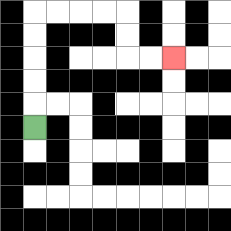{'start': '[1, 5]', 'end': '[7, 2]', 'path_directions': 'U,U,U,U,U,R,R,R,R,D,D,R,R', 'path_coordinates': '[[1, 5], [1, 4], [1, 3], [1, 2], [1, 1], [1, 0], [2, 0], [3, 0], [4, 0], [5, 0], [5, 1], [5, 2], [6, 2], [7, 2]]'}